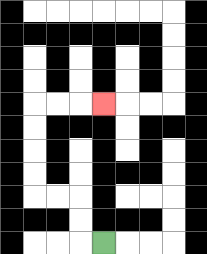{'start': '[4, 10]', 'end': '[4, 4]', 'path_directions': 'L,U,U,L,L,U,U,U,U,R,R,R', 'path_coordinates': '[[4, 10], [3, 10], [3, 9], [3, 8], [2, 8], [1, 8], [1, 7], [1, 6], [1, 5], [1, 4], [2, 4], [3, 4], [4, 4]]'}